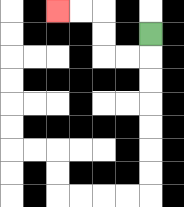{'start': '[6, 1]', 'end': '[2, 0]', 'path_directions': 'D,L,L,U,U,L,L', 'path_coordinates': '[[6, 1], [6, 2], [5, 2], [4, 2], [4, 1], [4, 0], [3, 0], [2, 0]]'}